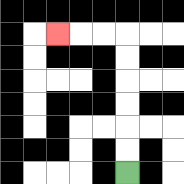{'start': '[5, 7]', 'end': '[2, 1]', 'path_directions': 'U,U,U,U,U,U,L,L,L', 'path_coordinates': '[[5, 7], [5, 6], [5, 5], [5, 4], [5, 3], [5, 2], [5, 1], [4, 1], [3, 1], [2, 1]]'}